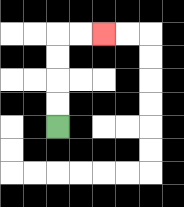{'start': '[2, 5]', 'end': '[4, 1]', 'path_directions': 'U,U,U,U,R,R', 'path_coordinates': '[[2, 5], [2, 4], [2, 3], [2, 2], [2, 1], [3, 1], [4, 1]]'}